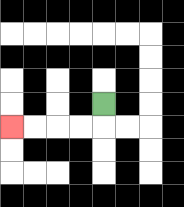{'start': '[4, 4]', 'end': '[0, 5]', 'path_directions': 'D,L,L,L,L', 'path_coordinates': '[[4, 4], [4, 5], [3, 5], [2, 5], [1, 5], [0, 5]]'}